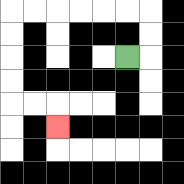{'start': '[5, 2]', 'end': '[2, 5]', 'path_directions': 'R,U,U,L,L,L,L,L,L,D,D,D,D,R,R,D', 'path_coordinates': '[[5, 2], [6, 2], [6, 1], [6, 0], [5, 0], [4, 0], [3, 0], [2, 0], [1, 0], [0, 0], [0, 1], [0, 2], [0, 3], [0, 4], [1, 4], [2, 4], [2, 5]]'}